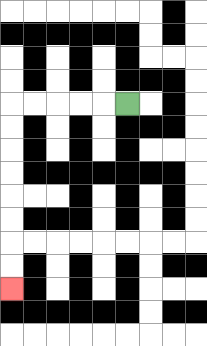{'start': '[5, 4]', 'end': '[0, 12]', 'path_directions': 'L,L,L,L,L,D,D,D,D,D,D,D,D', 'path_coordinates': '[[5, 4], [4, 4], [3, 4], [2, 4], [1, 4], [0, 4], [0, 5], [0, 6], [0, 7], [0, 8], [0, 9], [0, 10], [0, 11], [0, 12]]'}